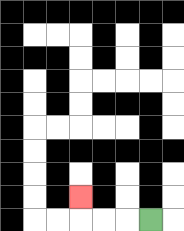{'start': '[6, 9]', 'end': '[3, 8]', 'path_directions': 'L,L,L,U', 'path_coordinates': '[[6, 9], [5, 9], [4, 9], [3, 9], [3, 8]]'}